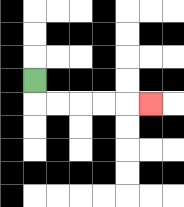{'start': '[1, 3]', 'end': '[6, 4]', 'path_directions': 'D,R,R,R,R,R', 'path_coordinates': '[[1, 3], [1, 4], [2, 4], [3, 4], [4, 4], [5, 4], [6, 4]]'}